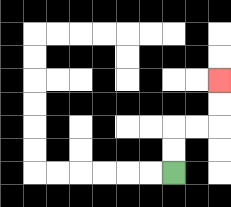{'start': '[7, 7]', 'end': '[9, 3]', 'path_directions': 'U,U,R,R,U,U', 'path_coordinates': '[[7, 7], [7, 6], [7, 5], [8, 5], [9, 5], [9, 4], [9, 3]]'}